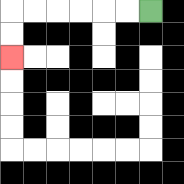{'start': '[6, 0]', 'end': '[0, 2]', 'path_directions': 'L,L,L,L,L,L,D,D', 'path_coordinates': '[[6, 0], [5, 0], [4, 0], [3, 0], [2, 0], [1, 0], [0, 0], [0, 1], [0, 2]]'}